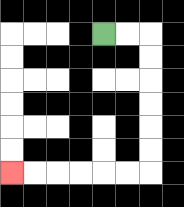{'start': '[4, 1]', 'end': '[0, 7]', 'path_directions': 'R,R,D,D,D,D,D,D,L,L,L,L,L,L', 'path_coordinates': '[[4, 1], [5, 1], [6, 1], [6, 2], [6, 3], [6, 4], [6, 5], [6, 6], [6, 7], [5, 7], [4, 7], [3, 7], [2, 7], [1, 7], [0, 7]]'}